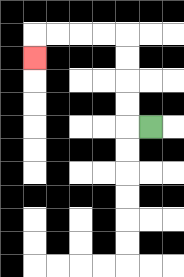{'start': '[6, 5]', 'end': '[1, 2]', 'path_directions': 'L,U,U,U,U,L,L,L,L,D', 'path_coordinates': '[[6, 5], [5, 5], [5, 4], [5, 3], [5, 2], [5, 1], [4, 1], [3, 1], [2, 1], [1, 1], [1, 2]]'}